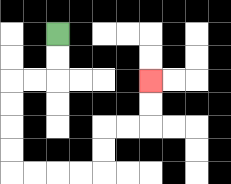{'start': '[2, 1]', 'end': '[6, 3]', 'path_directions': 'D,D,L,L,D,D,D,D,R,R,R,R,U,U,R,R,U,U', 'path_coordinates': '[[2, 1], [2, 2], [2, 3], [1, 3], [0, 3], [0, 4], [0, 5], [0, 6], [0, 7], [1, 7], [2, 7], [3, 7], [4, 7], [4, 6], [4, 5], [5, 5], [6, 5], [6, 4], [6, 3]]'}